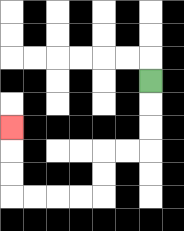{'start': '[6, 3]', 'end': '[0, 5]', 'path_directions': 'D,D,D,L,L,D,D,L,L,L,L,U,U,U', 'path_coordinates': '[[6, 3], [6, 4], [6, 5], [6, 6], [5, 6], [4, 6], [4, 7], [4, 8], [3, 8], [2, 8], [1, 8], [0, 8], [0, 7], [0, 6], [0, 5]]'}